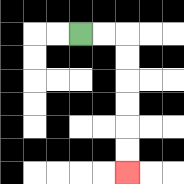{'start': '[3, 1]', 'end': '[5, 7]', 'path_directions': 'R,R,D,D,D,D,D,D', 'path_coordinates': '[[3, 1], [4, 1], [5, 1], [5, 2], [5, 3], [5, 4], [5, 5], [5, 6], [5, 7]]'}